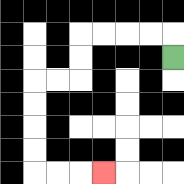{'start': '[7, 2]', 'end': '[4, 7]', 'path_directions': 'U,L,L,L,L,D,D,L,L,D,D,D,D,R,R,R', 'path_coordinates': '[[7, 2], [7, 1], [6, 1], [5, 1], [4, 1], [3, 1], [3, 2], [3, 3], [2, 3], [1, 3], [1, 4], [1, 5], [1, 6], [1, 7], [2, 7], [3, 7], [4, 7]]'}